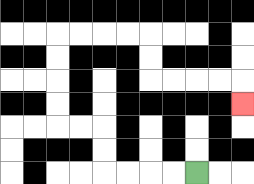{'start': '[8, 7]', 'end': '[10, 4]', 'path_directions': 'L,L,L,L,U,U,L,L,U,U,U,U,R,R,R,R,D,D,R,R,R,R,D', 'path_coordinates': '[[8, 7], [7, 7], [6, 7], [5, 7], [4, 7], [4, 6], [4, 5], [3, 5], [2, 5], [2, 4], [2, 3], [2, 2], [2, 1], [3, 1], [4, 1], [5, 1], [6, 1], [6, 2], [6, 3], [7, 3], [8, 3], [9, 3], [10, 3], [10, 4]]'}